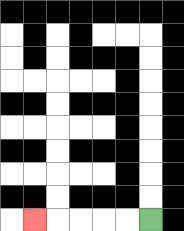{'start': '[6, 9]', 'end': '[1, 9]', 'path_directions': 'L,L,L,L,L', 'path_coordinates': '[[6, 9], [5, 9], [4, 9], [3, 9], [2, 9], [1, 9]]'}